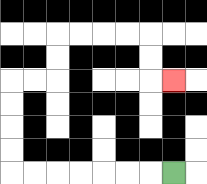{'start': '[7, 7]', 'end': '[7, 3]', 'path_directions': 'L,L,L,L,L,L,L,U,U,U,U,R,R,U,U,R,R,R,R,D,D,R', 'path_coordinates': '[[7, 7], [6, 7], [5, 7], [4, 7], [3, 7], [2, 7], [1, 7], [0, 7], [0, 6], [0, 5], [0, 4], [0, 3], [1, 3], [2, 3], [2, 2], [2, 1], [3, 1], [4, 1], [5, 1], [6, 1], [6, 2], [6, 3], [7, 3]]'}